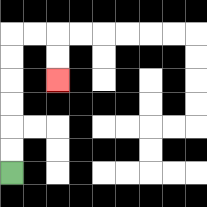{'start': '[0, 7]', 'end': '[2, 3]', 'path_directions': 'U,U,U,U,U,U,R,R,D,D', 'path_coordinates': '[[0, 7], [0, 6], [0, 5], [0, 4], [0, 3], [0, 2], [0, 1], [1, 1], [2, 1], [2, 2], [2, 3]]'}